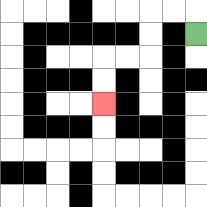{'start': '[8, 1]', 'end': '[4, 4]', 'path_directions': 'U,L,L,D,D,L,L,D,D', 'path_coordinates': '[[8, 1], [8, 0], [7, 0], [6, 0], [6, 1], [6, 2], [5, 2], [4, 2], [4, 3], [4, 4]]'}